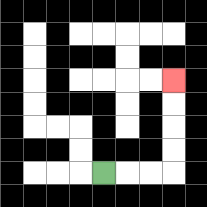{'start': '[4, 7]', 'end': '[7, 3]', 'path_directions': 'R,R,R,U,U,U,U', 'path_coordinates': '[[4, 7], [5, 7], [6, 7], [7, 7], [7, 6], [7, 5], [7, 4], [7, 3]]'}